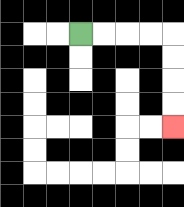{'start': '[3, 1]', 'end': '[7, 5]', 'path_directions': 'R,R,R,R,D,D,D,D', 'path_coordinates': '[[3, 1], [4, 1], [5, 1], [6, 1], [7, 1], [7, 2], [7, 3], [7, 4], [7, 5]]'}